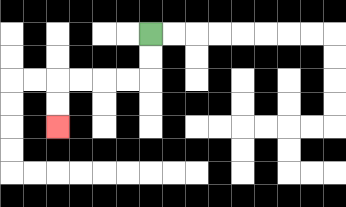{'start': '[6, 1]', 'end': '[2, 5]', 'path_directions': 'D,D,L,L,L,L,D,D', 'path_coordinates': '[[6, 1], [6, 2], [6, 3], [5, 3], [4, 3], [3, 3], [2, 3], [2, 4], [2, 5]]'}